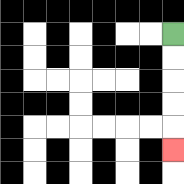{'start': '[7, 1]', 'end': '[7, 6]', 'path_directions': 'D,D,D,D,D', 'path_coordinates': '[[7, 1], [7, 2], [7, 3], [7, 4], [7, 5], [7, 6]]'}